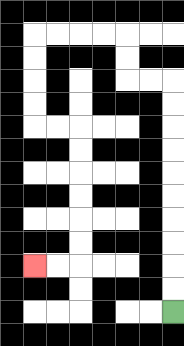{'start': '[7, 13]', 'end': '[1, 11]', 'path_directions': 'U,U,U,U,U,U,U,U,U,U,L,L,U,U,L,L,L,L,D,D,D,D,R,R,D,D,D,D,D,D,L,L', 'path_coordinates': '[[7, 13], [7, 12], [7, 11], [7, 10], [7, 9], [7, 8], [7, 7], [7, 6], [7, 5], [7, 4], [7, 3], [6, 3], [5, 3], [5, 2], [5, 1], [4, 1], [3, 1], [2, 1], [1, 1], [1, 2], [1, 3], [1, 4], [1, 5], [2, 5], [3, 5], [3, 6], [3, 7], [3, 8], [3, 9], [3, 10], [3, 11], [2, 11], [1, 11]]'}